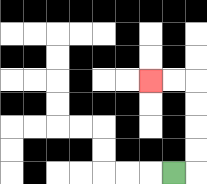{'start': '[7, 7]', 'end': '[6, 3]', 'path_directions': 'R,U,U,U,U,L,L', 'path_coordinates': '[[7, 7], [8, 7], [8, 6], [8, 5], [8, 4], [8, 3], [7, 3], [6, 3]]'}